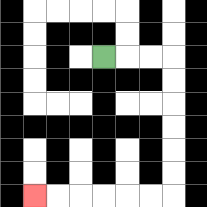{'start': '[4, 2]', 'end': '[1, 8]', 'path_directions': 'R,R,R,D,D,D,D,D,D,L,L,L,L,L,L', 'path_coordinates': '[[4, 2], [5, 2], [6, 2], [7, 2], [7, 3], [7, 4], [7, 5], [7, 6], [7, 7], [7, 8], [6, 8], [5, 8], [4, 8], [3, 8], [2, 8], [1, 8]]'}